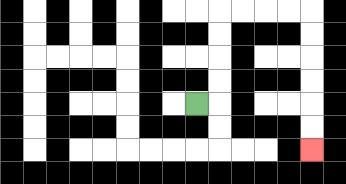{'start': '[8, 4]', 'end': '[13, 6]', 'path_directions': 'R,U,U,U,U,R,R,R,R,D,D,D,D,D,D', 'path_coordinates': '[[8, 4], [9, 4], [9, 3], [9, 2], [9, 1], [9, 0], [10, 0], [11, 0], [12, 0], [13, 0], [13, 1], [13, 2], [13, 3], [13, 4], [13, 5], [13, 6]]'}